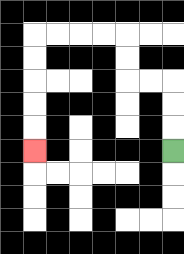{'start': '[7, 6]', 'end': '[1, 6]', 'path_directions': 'U,U,U,L,L,U,U,L,L,L,L,D,D,D,D,D', 'path_coordinates': '[[7, 6], [7, 5], [7, 4], [7, 3], [6, 3], [5, 3], [5, 2], [5, 1], [4, 1], [3, 1], [2, 1], [1, 1], [1, 2], [1, 3], [1, 4], [1, 5], [1, 6]]'}